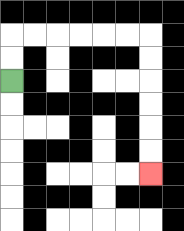{'start': '[0, 3]', 'end': '[6, 7]', 'path_directions': 'U,U,R,R,R,R,R,R,D,D,D,D,D,D', 'path_coordinates': '[[0, 3], [0, 2], [0, 1], [1, 1], [2, 1], [3, 1], [4, 1], [5, 1], [6, 1], [6, 2], [6, 3], [6, 4], [6, 5], [6, 6], [6, 7]]'}